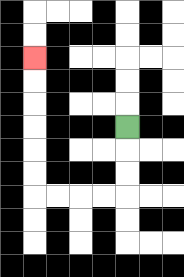{'start': '[5, 5]', 'end': '[1, 2]', 'path_directions': 'D,D,D,L,L,L,L,U,U,U,U,U,U', 'path_coordinates': '[[5, 5], [5, 6], [5, 7], [5, 8], [4, 8], [3, 8], [2, 8], [1, 8], [1, 7], [1, 6], [1, 5], [1, 4], [1, 3], [1, 2]]'}